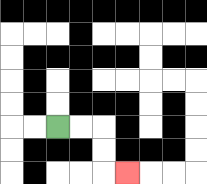{'start': '[2, 5]', 'end': '[5, 7]', 'path_directions': 'R,R,D,D,R', 'path_coordinates': '[[2, 5], [3, 5], [4, 5], [4, 6], [4, 7], [5, 7]]'}